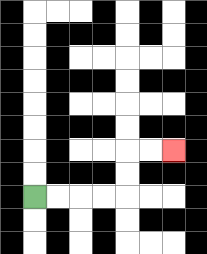{'start': '[1, 8]', 'end': '[7, 6]', 'path_directions': 'R,R,R,R,U,U,R,R', 'path_coordinates': '[[1, 8], [2, 8], [3, 8], [4, 8], [5, 8], [5, 7], [5, 6], [6, 6], [7, 6]]'}